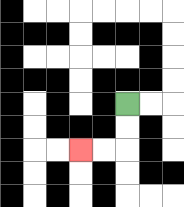{'start': '[5, 4]', 'end': '[3, 6]', 'path_directions': 'D,D,L,L', 'path_coordinates': '[[5, 4], [5, 5], [5, 6], [4, 6], [3, 6]]'}